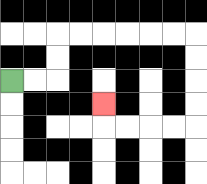{'start': '[0, 3]', 'end': '[4, 4]', 'path_directions': 'R,R,U,U,R,R,R,R,R,R,D,D,D,D,L,L,L,L,U', 'path_coordinates': '[[0, 3], [1, 3], [2, 3], [2, 2], [2, 1], [3, 1], [4, 1], [5, 1], [6, 1], [7, 1], [8, 1], [8, 2], [8, 3], [8, 4], [8, 5], [7, 5], [6, 5], [5, 5], [4, 5], [4, 4]]'}